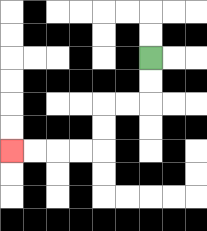{'start': '[6, 2]', 'end': '[0, 6]', 'path_directions': 'D,D,L,L,D,D,L,L,L,L', 'path_coordinates': '[[6, 2], [6, 3], [6, 4], [5, 4], [4, 4], [4, 5], [4, 6], [3, 6], [2, 6], [1, 6], [0, 6]]'}